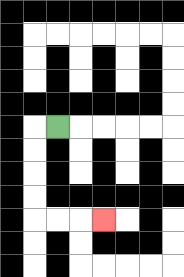{'start': '[2, 5]', 'end': '[4, 9]', 'path_directions': 'L,D,D,D,D,R,R,R', 'path_coordinates': '[[2, 5], [1, 5], [1, 6], [1, 7], [1, 8], [1, 9], [2, 9], [3, 9], [4, 9]]'}